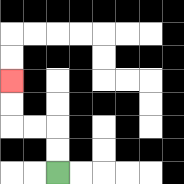{'start': '[2, 7]', 'end': '[0, 3]', 'path_directions': 'U,U,L,L,U,U', 'path_coordinates': '[[2, 7], [2, 6], [2, 5], [1, 5], [0, 5], [0, 4], [0, 3]]'}